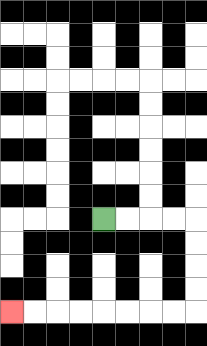{'start': '[4, 9]', 'end': '[0, 13]', 'path_directions': 'R,R,R,R,D,D,D,D,L,L,L,L,L,L,L,L', 'path_coordinates': '[[4, 9], [5, 9], [6, 9], [7, 9], [8, 9], [8, 10], [8, 11], [8, 12], [8, 13], [7, 13], [6, 13], [5, 13], [4, 13], [3, 13], [2, 13], [1, 13], [0, 13]]'}